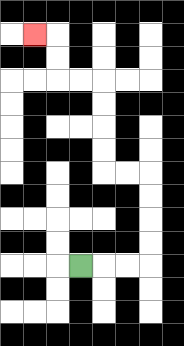{'start': '[3, 11]', 'end': '[1, 1]', 'path_directions': 'R,R,R,U,U,U,U,L,L,U,U,U,U,L,L,U,U,L', 'path_coordinates': '[[3, 11], [4, 11], [5, 11], [6, 11], [6, 10], [6, 9], [6, 8], [6, 7], [5, 7], [4, 7], [4, 6], [4, 5], [4, 4], [4, 3], [3, 3], [2, 3], [2, 2], [2, 1], [1, 1]]'}